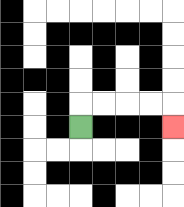{'start': '[3, 5]', 'end': '[7, 5]', 'path_directions': 'U,R,R,R,R,D', 'path_coordinates': '[[3, 5], [3, 4], [4, 4], [5, 4], [6, 4], [7, 4], [7, 5]]'}